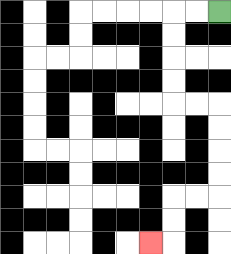{'start': '[9, 0]', 'end': '[6, 10]', 'path_directions': 'L,L,D,D,D,D,R,R,D,D,D,D,L,L,D,D,L', 'path_coordinates': '[[9, 0], [8, 0], [7, 0], [7, 1], [7, 2], [7, 3], [7, 4], [8, 4], [9, 4], [9, 5], [9, 6], [9, 7], [9, 8], [8, 8], [7, 8], [7, 9], [7, 10], [6, 10]]'}